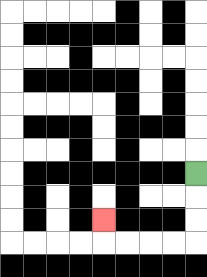{'start': '[8, 7]', 'end': '[4, 9]', 'path_directions': 'D,D,D,L,L,L,L,U', 'path_coordinates': '[[8, 7], [8, 8], [8, 9], [8, 10], [7, 10], [6, 10], [5, 10], [4, 10], [4, 9]]'}